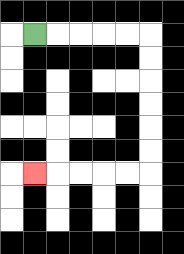{'start': '[1, 1]', 'end': '[1, 7]', 'path_directions': 'R,R,R,R,R,D,D,D,D,D,D,L,L,L,L,L', 'path_coordinates': '[[1, 1], [2, 1], [3, 1], [4, 1], [5, 1], [6, 1], [6, 2], [6, 3], [6, 4], [6, 5], [6, 6], [6, 7], [5, 7], [4, 7], [3, 7], [2, 7], [1, 7]]'}